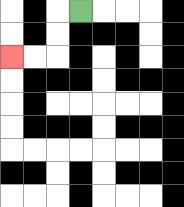{'start': '[3, 0]', 'end': '[0, 2]', 'path_directions': 'L,D,D,L,L', 'path_coordinates': '[[3, 0], [2, 0], [2, 1], [2, 2], [1, 2], [0, 2]]'}